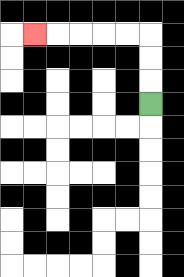{'start': '[6, 4]', 'end': '[1, 1]', 'path_directions': 'U,U,U,L,L,L,L,L', 'path_coordinates': '[[6, 4], [6, 3], [6, 2], [6, 1], [5, 1], [4, 1], [3, 1], [2, 1], [1, 1]]'}